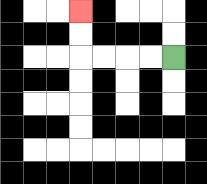{'start': '[7, 2]', 'end': '[3, 0]', 'path_directions': 'L,L,L,L,U,U', 'path_coordinates': '[[7, 2], [6, 2], [5, 2], [4, 2], [3, 2], [3, 1], [3, 0]]'}